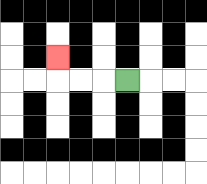{'start': '[5, 3]', 'end': '[2, 2]', 'path_directions': 'L,L,L,U', 'path_coordinates': '[[5, 3], [4, 3], [3, 3], [2, 3], [2, 2]]'}